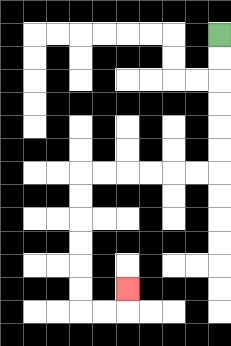{'start': '[9, 1]', 'end': '[5, 12]', 'path_directions': 'D,D,D,D,D,D,L,L,L,L,L,L,D,D,D,D,D,D,R,R,U', 'path_coordinates': '[[9, 1], [9, 2], [9, 3], [9, 4], [9, 5], [9, 6], [9, 7], [8, 7], [7, 7], [6, 7], [5, 7], [4, 7], [3, 7], [3, 8], [3, 9], [3, 10], [3, 11], [3, 12], [3, 13], [4, 13], [5, 13], [5, 12]]'}